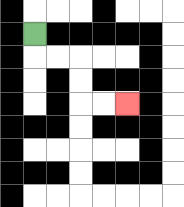{'start': '[1, 1]', 'end': '[5, 4]', 'path_directions': 'D,R,R,D,D,R,R', 'path_coordinates': '[[1, 1], [1, 2], [2, 2], [3, 2], [3, 3], [3, 4], [4, 4], [5, 4]]'}